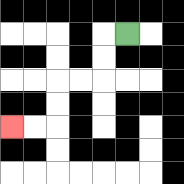{'start': '[5, 1]', 'end': '[0, 5]', 'path_directions': 'L,D,D,L,L,D,D,L,L', 'path_coordinates': '[[5, 1], [4, 1], [4, 2], [4, 3], [3, 3], [2, 3], [2, 4], [2, 5], [1, 5], [0, 5]]'}